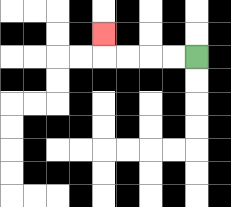{'start': '[8, 2]', 'end': '[4, 1]', 'path_directions': 'L,L,L,L,U', 'path_coordinates': '[[8, 2], [7, 2], [6, 2], [5, 2], [4, 2], [4, 1]]'}